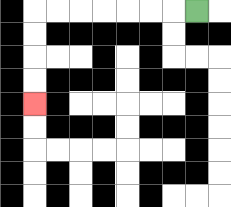{'start': '[8, 0]', 'end': '[1, 4]', 'path_directions': 'L,L,L,L,L,L,L,D,D,D,D', 'path_coordinates': '[[8, 0], [7, 0], [6, 0], [5, 0], [4, 0], [3, 0], [2, 0], [1, 0], [1, 1], [1, 2], [1, 3], [1, 4]]'}